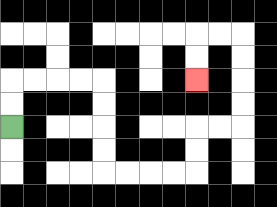{'start': '[0, 5]', 'end': '[8, 3]', 'path_directions': 'U,U,R,R,R,R,D,D,D,D,R,R,R,R,U,U,R,R,U,U,U,U,L,L,D,D', 'path_coordinates': '[[0, 5], [0, 4], [0, 3], [1, 3], [2, 3], [3, 3], [4, 3], [4, 4], [4, 5], [4, 6], [4, 7], [5, 7], [6, 7], [7, 7], [8, 7], [8, 6], [8, 5], [9, 5], [10, 5], [10, 4], [10, 3], [10, 2], [10, 1], [9, 1], [8, 1], [8, 2], [8, 3]]'}